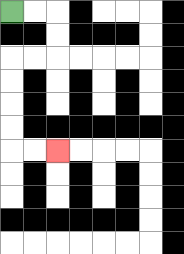{'start': '[0, 0]', 'end': '[2, 6]', 'path_directions': 'R,R,D,D,L,L,D,D,D,D,R,R', 'path_coordinates': '[[0, 0], [1, 0], [2, 0], [2, 1], [2, 2], [1, 2], [0, 2], [0, 3], [0, 4], [0, 5], [0, 6], [1, 6], [2, 6]]'}